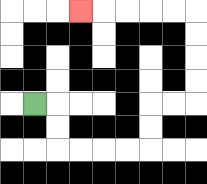{'start': '[1, 4]', 'end': '[3, 0]', 'path_directions': 'R,D,D,R,R,R,R,U,U,R,R,U,U,U,U,L,L,L,L,L', 'path_coordinates': '[[1, 4], [2, 4], [2, 5], [2, 6], [3, 6], [4, 6], [5, 6], [6, 6], [6, 5], [6, 4], [7, 4], [8, 4], [8, 3], [8, 2], [8, 1], [8, 0], [7, 0], [6, 0], [5, 0], [4, 0], [3, 0]]'}